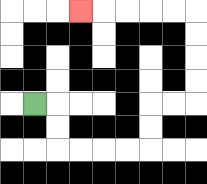{'start': '[1, 4]', 'end': '[3, 0]', 'path_directions': 'R,D,D,R,R,R,R,U,U,R,R,U,U,U,U,L,L,L,L,L', 'path_coordinates': '[[1, 4], [2, 4], [2, 5], [2, 6], [3, 6], [4, 6], [5, 6], [6, 6], [6, 5], [6, 4], [7, 4], [8, 4], [8, 3], [8, 2], [8, 1], [8, 0], [7, 0], [6, 0], [5, 0], [4, 0], [3, 0]]'}